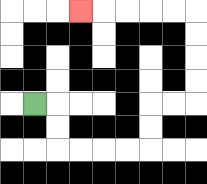{'start': '[1, 4]', 'end': '[3, 0]', 'path_directions': 'R,D,D,R,R,R,R,U,U,R,R,U,U,U,U,L,L,L,L,L', 'path_coordinates': '[[1, 4], [2, 4], [2, 5], [2, 6], [3, 6], [4, 6], [5, 6], [6, 6], [6, 5], [6, 4], [7, 4], [8, 4], [8, 3], [8, 2], [8, 1], [8, 0], [7, 0], [6, 0], [5, 0], [4, 0], [3, 0]]'}